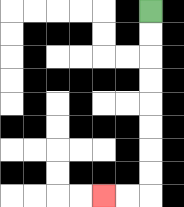{'start': '[6, 0]', 'end': '[4, 8]', 'path_directions': 'D,D,D,D,D,D,D,D,L,L', 'path_coordinates': '[[6, 0], [6, 1], [6, 2], [6, 3], [6, 4], [6, 5], [6, 6], [6, 7], [6, 8], [5, 8], [4, 8]]'}